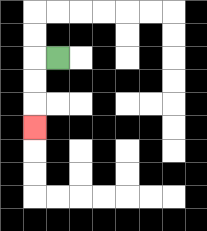{'start': '[2, 2]', 'end': '[1, 5]', 'path_directions': 'L,D,D,D', 'path_coordinates': '[[2, 2], [1, 2], [1, 3], [1, 4], [1, 5]]'}